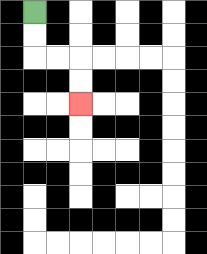{'start': '[1, 0]', 'end': '[3, 4]', 'path_directions': 'D,D,R,R,D,D', 'path_coordinates': '[[1, 0], [1, 1], [1, 2], [2, 2], [3, 2], [3, 3], [3, 4]]'}